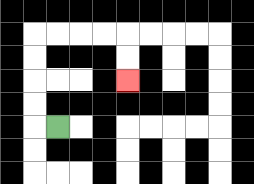{'start': '[2, 5]', 'end': '[5, 3]', 'path_directions': 'L,U,U,U,U,R,R,R,R,D,D', 'path_coordinates': '[[2, 5], [1, 5], [1, 4], [1, 3], [1, 2], [1, 1], [2, 1], [3, 1], [4, 1], [5, 1], [5, 2], [5, 3]]'}